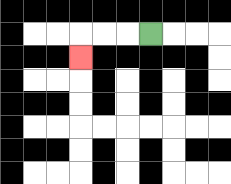{'start': '[6, 1]', 'end': '[3, 2]', 'path_directions': 'L,L,L,D', 'path_coordinates': '[[6, 1], [5, 1], [4, 1], [3, 1], [3, 2]]'}